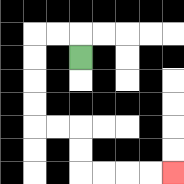{'start': '[3, 2]', 'end': '[7, 7]', 'path_directions': 'U,L,L,D,D,D,D,R,R,D,D,R,R,R,R', 'path_coordinates': '[[3, 2], [3, 1], [2, 1], [1, 1], [1, 2], [1, 3], [1, 4], [1, 5], [2, 5], [3, 5], [3, 6], [3, 7], [4, 7], [5, 7], [6, 7], [7, 7]]'}